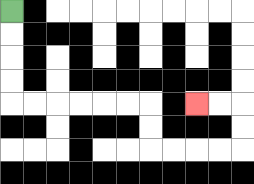{'start': '[0, 0]', 'end': '[8, 4]', 'path_directions': 'D,D,D,D,R,R,R,R,R,R,D,D,R,R,R,R,U,U,L,L', 'path_coordinates': '[[0, 0], [0, 1], [0, 2], [0, 3], [0, 4], [1, 4], [2, 4], [3, 4], [4, 4], [5, 4], [6, 4], [6, 5], [6, 6], [7, 6], [8, 6], [9, 6], [10, 6], [10, 5], [10, 4], [9, 4], [8, 4]]'}